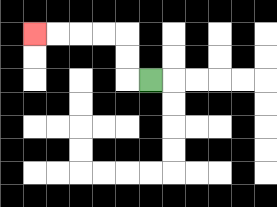{'start': '[6, 3]', 'end': '[1, 1]', 'path_directions': 'L,U,U,L,L,L,L', 'path_coordinates': '[[6, 3], [5, 3], [5, 2], [5, 1], [4, 1], [3, 1], [2, 1], [1, 1]]'}